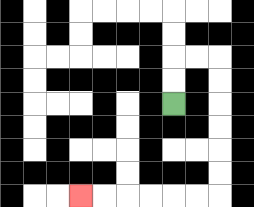{'start': '[7, 4]', 'end': '[3, 8]', 'path_directions': 'U,U,R,R,D,D,D,D,D,D,L,L,L,L,L,L', 'path_coordinates': '[[7, 4], [7, 3], [7, 2], [8, 2], [9, 2], [9, 3], [9, 4], [9, 5], [9, 6], [9, 7], [9, 8], [8, 8], [7, 8], [6, 8], [5, 8], [4, 8], [3, 8]]'}